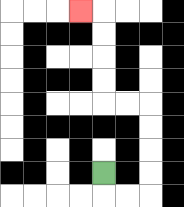{'start': '[4, 7]', 'end': '[3, 0]', 'path_directions': 'D,R,R,U,U,U,U,L,L,U,U,U,U,L', 'path_coordinates': '[[4, 7], [4, 8], [5, 8], [6, 8], [6, 7], [6, 6], [6, 5], [6, 4], [5, 4], [4, 4], [4, 3], [4, 2], [4, 1], [4, 0], [3, 0]]'}